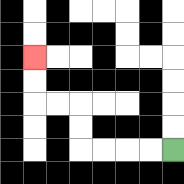{'start': '[7, 6]', 'end': '[1, 2]', 'path_directions': 'L,L,L,L,U,U,L,L,U,U', 'path_coordinates': '[[7, 6], [6, 6], [5, 6], [4, 6], [3, 6], [3, 5], [3, 4], [2, 4], [1, 4], [1, 3], [1, 2]]'}